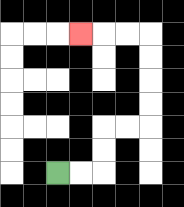{'start': '[2, 7]', 'end': '[3, 1]', 'path_directions': 'R,R,U,U,R,R,U,U,U,U,L,L,L', 'path_coordinates': '[[2, 7], [3, 7], [4, 7], [4, 6], [4, 5], [5, 5], [6, 5], [6, 4], [6, 3], [6, 2], [6, 1], [5, 1], [4, 1], [3, 1]]'}